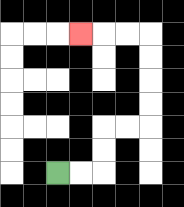{'start': '[2, 7]', 'end': '[3, 1]', 'path_directions': 'R,R,U,U,R,R,U,U,U,U,L,L,L', 'path_coordinates': '[[2, 7], [3, 7], [4, 7], [4, 6], [4, 5], [5, 5], [6, 5], [6, 4], [6, 3], [6, 2], [6, 1], [5, 1], [4, 1], [3, 1]]'}